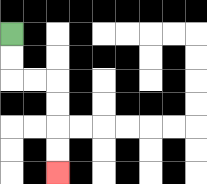{'start': '[0, 1]', 'end': '[2, 7]', 'path_directions': 'D,D,R,R,D,D,D,D', 'path_coordinates': '[[0, 1], [0, 2], [0, 3], [1, 3], [2, 3], [2, 4], [2, 5], [2, 6], [2, 7]]'}